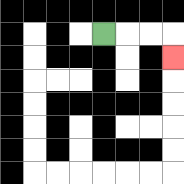{'start': '[4, 1]', 'end': '[7, 2]', 'path_directions': 'R,R,R,D', 'path_coordinates': '[[4, 1], [5, 1], [6, 1], [7, 1], [7, 2]]'}